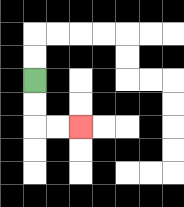{'start': '[1, 3]', 'end': '[3, 5]', 'path_directions': 'D,D,R,R', 'path_coordinates': '[[1, 3], [1, 4], [1, 5], [2, 5], [3, 5]]'}